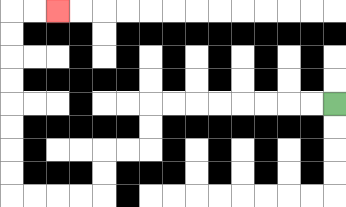{'start': '[14, 4]', 'end': '[2, 0]', 'path_directions': 'L,L,L,L,L,L,L,L,D,D,L,L,D,D,L,L,L,L,U,U,U,U,U,U,U,U,R,R', 'path_coordinates': '[[14, 4], [13, 4], [12, 4], [11, 4], [10, 4], [9, 4], [8, 4], [7, 4], [6, 4], [6, 5], [6, 6], [5, 6], [4, 6], [4, 7], [4, 8], [3, 8], [2, 8], [1, 8], [0, 8], [0, 7], [0, 6], [0, 5], [0, 4], [0, 3], [0, 2], [0, 1], [0, 0], [1, 0], [2, 0]]'}